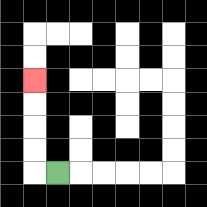{'start': '[2, 7]', 'end': '[1, 3]', 'path_directions': 'L,U,U,U,U', 'path_coordinates': '[[2, 7], [1, 7], [1, 6], [1, 5], [1, 4], [1, 3]]'}